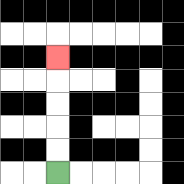{'start': '[2, 7]', 'end': '[2, 2]', 'path_directions': 'U,U,U,U,U', 'path_coordinates': '[[2, 7], [2, 6], [2, 5], [2, 4], [2, 3], [2, 2]]'}